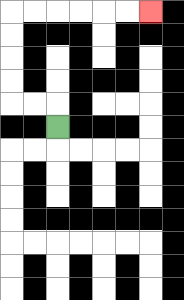{'start': '[2, 5]', 'end': '[6, 0]', 'path_directions': 'U,L,L,U,U,U,U,R,R,R,R,R,R', 'path_coordinates': '[[2, 5], [2, 4], [1, 4], [0, 4], [0, 3], [0, 2], [0, 1], [0, 0], [1, 0], [2, 0], [3, 0], [4, 0], [5, 0], [6, 0]]'}